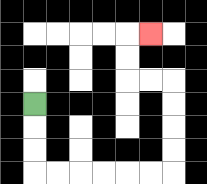{'start': '[1, 4]', 'end': '[6, 1]', 'path_directions': 'D,D,D,R,R,R,R,R,R,U,U,U,U,L,L,U,U,R', 'path_coordinates': '[[1, 4], [1, 5], [1, 6], [1, 7], [2, 7], [3, 7], [4, 7], [5, 7], [6, 7], [7, 7], [7, 6], [7, 5], [7, 4], [7, 3], [6, 3], [5, 3], [5, 2], [5, 1], [6, 1]]'}